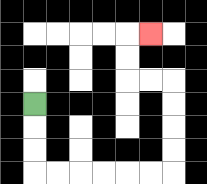{'start': '[1, 4]', 'end': '[6, 1]', 'path_directions': 'D,D,D,R,R,R,R,R,R,U,U,U,U,L,L,U,U,R', 'path_coordinates': '[[1, 4], [1, 5], [1, 6], [1, 7], [2, 7], [3, 7], [4, 7], [5, 7], [6, 7], [7, 7], [7, 6], [7, 5], [7, 4], [7, 3], [6, 3], [5, 3], [5, 2], [5, 1], [6, 1]]'}